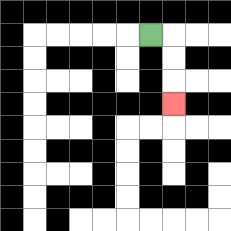{'start': '[6, 1]', 'end': '[7, 4]', 'path_directions': 'R,D,D,D', 'path_coordinates': '[[6, 1], [7, 1], [7, 2], [7, 3], [7, 4]]'}